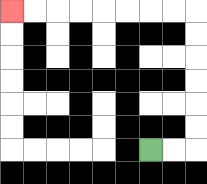{'start': '[6, 6]', 'end': '[0, 0]', 'path_directions': 'R,R,U,U,U,U,U,U,L,L,L,L,L,L,L,L', 'path_coordinates': '[[6, 6], [7, 6], [8, 6], [8, 5], [8, 4], [8, 3], [8, 2], [8, 1], [8, 0], [7, 0], [6, 0], [5, 0], [4, 0], [3, 0], [2, 0], [1, 0], [0, 0]]'}